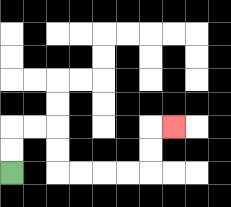{'start': '[0, 7]', 'end': '[7, 5]', 'path_directions': 'U,U,R,R,D,D,R,R,R,R,U,U,R', 'path_coordinates': '[[0, 7], [0, 6], [0, 5], [1, 5], [2, 5], [2, 6], [2, 7], [3, 7], [4, 7], [5, 7], [6, 7], [6, 6], [6, 5], [7, 5]]'}